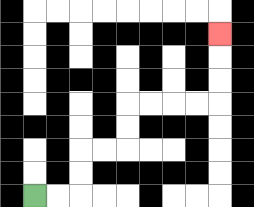{'start': '[1, 8]', 'end': '[9, 1]', 'path_directions': 'R,R,U,U,R,R,U,U,R,R,R,R,U,U,U', 'path_coordinates': '[[1, 8], [2, 8], [3, 8], [3, 7], [3, 6], [4, 6], [5, 6], [5, 5], [5, 4], [6, 4], [7, 4], [8, 4], [9, 4], [9, 3], [9, 2], [9, 1]]'}